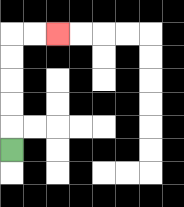{'start': '[0, 6]', 'end': '[2, 1]', 'path_directions': 'U,U,U,U,U,R,R', 'path_coordinates': '[[0, 6], [0, 5], [0, 4], [0, 3], [0, 2], [0, 1], [1, 1], [2, 1]]'}